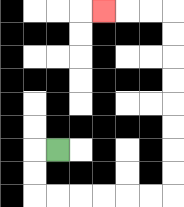{'start': '[2, 6]', 'end': '[4, 0]', 'path_directions': 'L,D,D,R,R,R,R,R,R,U,U,U,U,U,U,U,U,L,L,L', 'path_coordinates': '[[2, 6], [1, 6], [1, 7], [1, 8], [2, 8], [3, 8], [4, 8], [5, 8], [6, 8], [7, 8], [7, 7], [7, 6], [7, 5], [7, 4], [7, 3], [7, 2], [7, 1], [7, 0], [6, 0], [5, 0], [4, 0]]'}